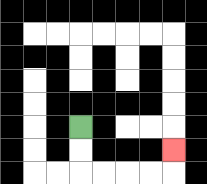{'start': '[3, 5]', 'end': '[7, 6]', 'path_directions': 'D,D,R,R,R,R,U', 'path_coordinates': '[[3, 5], [3, 6], [3, 7], [4, 7], [5, 7], [6, 7], [7, 7], [7, 6]]'}